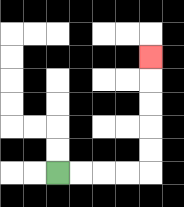{'start': '[2, 7]', 'end': '[6, 2]', 'path_directions': 'R,R,R,R,U,U,U,U,U', 'path_coordinates': '[[2, 7], [3, 7], [4, 7], [5, 7], [6, 7], [6, 6], [6, 5], [6, 4], [6, 3], [6, 2]]'}